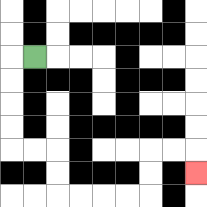{'start': '[1, 2]', 'end': '[8, 7]', 'path_directions': 'L,D,D,D,D,R,R,D,D,R,R,R,R,U,U,R,R,D', 'path_coordinates': '[[1, 2], [0, 2], [0, 3], [0, 4], [0, 5], [0, 6], [1, 6], [2, 6], [2, 7], [2, 8], [3, 8], [4, 8], [5, 8], [6, 8], [6, 7], [6, 6], [7, 6], [8, 6], [8, 7]]'}